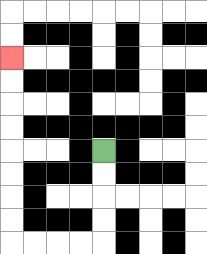{'start': '[4, 6]', 'end': '[0, 2]', 'path_directions': 'D,D,D,D,L,L,L,L,U,U,U,U,U,U,U,U', 'path_coordinates': '[[4, 6], [4, 7], [4, 8], [4, 9], [4, 10], [3, 10], [2, 10], [1, 10], [0, 10], [0, 9], [0, 8], [0, 7], [0, 6], [0, 5], [0, 4], [0, 3], [0, 2]]'}